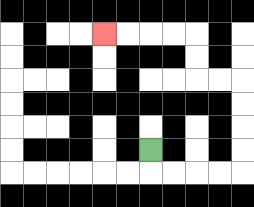{'start': '[6, 6]', 'end': '[4, 1]', 'path_directions': 'D,R,R,R,R,U,U,U,U,L,L,U,U,L,L,L,L', 'path_coordinates': '[[6, 6], [6, 7], [7, 7], [8, 7], [9, 7], [10, 7], [10, 6], [10, 5], [10, 4], [10, 3], [9, 3], [8, 3], [8, 2], [8, 1], [7, 1], [6, 1], [5, 1], [4, 1]]'}